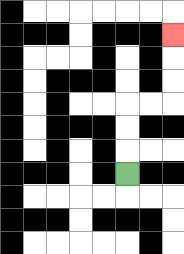{'start': '[5, 7]', 'end': '[7, 1]', 'path_directions': 'U,U,U,R,R,U,U,U', 'path_coordinates': '[[5, 7], [5, 6], [5, 5], [5, 4], [6, 4], [7, 4], [7, 3], [7, 2], [7, 1]]'}